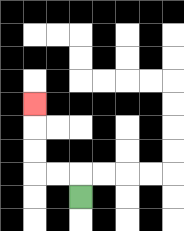{'start': '[3, 8]', 'end': '[1, 4]', 'path_directions': 'U,L,L,U,U,U', 'path_coordinates': '[[3, 8], [3, 7], [2, 7], [1, 7], [1, 6], [1, 5], [1, 4]]'}